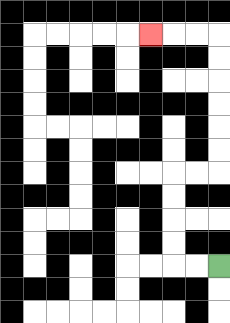{'start': '[9, 11]', 'end': '[6, 1]', 'path_directions': 'L,L,U,U,U,U,R,R,U,U,U,U,U,U,L,L,L', 'path_coordinates': '[[9, 11], [8, 11], [7, 11], [7, 10], [7, 9], [7, 8], [7, 7], [8, 7], [9, 7], [9, 6], [9, 5], [9, 4], [9, 3], [9, 2], [9, 1], [8, 1], [7, 1], [6, 1]]'}